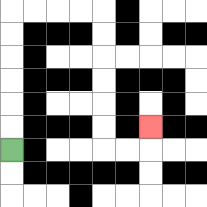{'start': '[0, 6]', 'end': '[6, 5]', 'path_directions': 'U,U,U,U,U,U,R,R,R,R,D,D,D,D,D,D,R,R,U', 'path_coordinates': '[[0, 6], [0, 5], [0, 4], [0, 3], [0, 2], [0, 1], [0, 0], [1, 0], [2, 0], [3, 0], [4, 0], [4, 1], [4, 2], [4, 3], [4, 4], [4, 5], [4, 6], [5, 6], [6, 6], [6, 5]]'}